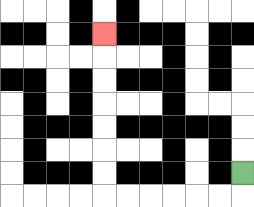{'start': '[10, 7]', 'end': '[4, 1]', 'path_directions': 'D,L,L,L,L,L,L,U,U,U,U,U,U,U', 'path_coordinates': '[[10, 7], [10, 8], [9, 8], [8, 8], [7, 8], [6, 8], [5, 8], [4, 8], [4, 7], [4, 6], [4, 5], [4, 4], [4, 3], [4, 2], [4, 1]]'}